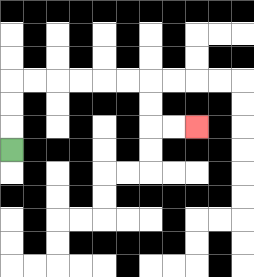{'start': '[0, 6]', 'end': '[8, 5]', 'path_directions': 'U,U,U,R,R,R,R,R,R,D,D,R,R', 'path_coordinates': '[[0, 6], [0, 5], [0, 4], [0, 3], [1, 3], [2, 3], [3, 3], [4, 3], [5, 3], [6, 3], [6, 4], [6, 5], [7, 5], [8, 5]]'}